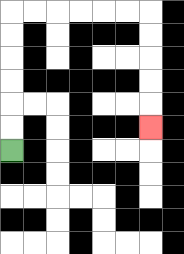{'start': '[0, 6]', 'end': '[6, 5]', 'path_directions': 'U,U,U,U,U,U,R,R,R,R,R,R,D,D,D,D,D', 'path_coordinates': '[[0, 6], [0, 5], [0, 4], [0, 3], [0, 2], [0, 1], [0, 0], [1, 0], [2, 0], [3, 0], [4, 0], [5, 0], [6, 0], [6, 1], [6, 2], [6, 3], [6, 4], [6, 5]]'}